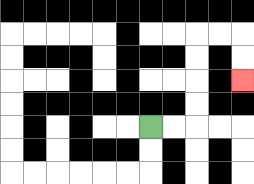{'start': '[6, 5]', 'end': '[10, 3]', 'path_directions': 'R,R,U,U,U,U,R,R,D,D', 'path_coordinates': '[[6, 5], [7, 5], [8, 5], [8, 4], [8, 3], [8, 2], [8, 1], [9, 1], [10, 1], [10, 2], [10, 3]]'}